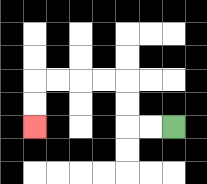{'start': '[7, 5]', 'end': '[1, 5]', 'path_directions': 'L,L,U,U,L,L,L,L,D,D', 'path_coordinates': '[[7, 5], [6, 5], [5, 5], [5, 4], [5, 3], [4, 3], [3, 3], [2, 3], [1, 3], [1, 4], [1, 5]]'}